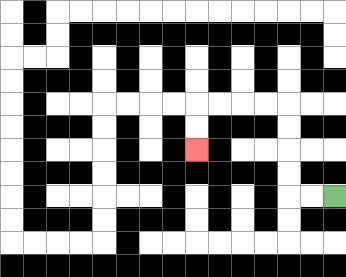{'start': '[14, 8]', 'end': '[8, 6]', 'path_directions': 'L,L,U,U,U,U,L,L,L,L,D,D', 'path_coordinates': '[[14, 8], [13, 8], [12, 8], [12, 7], [12, 6], [12, 5], [12, 4], [11, 4], [10, 4], [9, 4], [8, 4], [8, 5], [8, 6]]'}